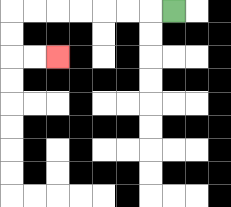{'start': '[7, 0]', 'end': '[2, 2]', 'path_directions': 'L,L,L,L,L,L,L,D,D,R,R', 'path_coordinates': '[[7, 0], [6, 0], [5, 0], [4, 0], [3, 0], [2, 0], [1, 0], [0, 0], [0, 1], [0, 2], [1, 2], [2, 2]]'}